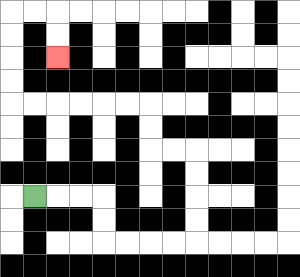{'start': '[1, 8]', 'end': '[2, 2]', 'path_directions': 'R,R,R,D,D,R,R,R,R,U,U,U,U,L,L,U,U,L,L,L,L,L,L,U,U,U,U,R,R,D,D', 'path_coordinates': '[[1, 8], [2, 8], [3, 8], [4, 8], [4, 9], [4, 10], [5, 10], [6, 10], [7, 10], [8, 10], [8, 9], [8, 8], [8, 7], [8, 6], [7, 6], [6, 6], [6, 5], [6, 4], [5, 4], [4, 4], [3, 4], [2, 4], [1, 4], [0, 4], [0, 3], [0, 2], [0, 1], [0, 0], [1, 0], [2, 0], [2, 1], [2, 2]]'}